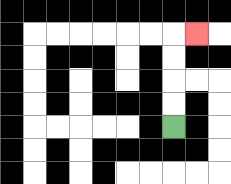{'start': '[7, 5]', 'end': '[8, 1]', 'path_directions': 'U,U,U,U,R', 'path_coordinates': '[[7, 5], [7, 4], [7, 3], [7, 2], [7, 1], [8, 1]]'}